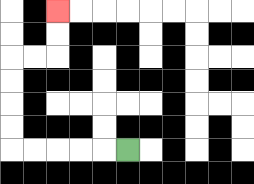{'start': '[5, 6]', 'end': '[2, 0]', 'path_directions': 'L,L,L,L,L,U,U,U,U,R,R,U,U', 'path_coordinates': '[[5, 6], [4, 6], [3, 6], [2, 6], [1, 6], [0, 6], [0, 5], [0, 4], [0, 3], [0, 2], [1, 2], [2, 2], [2, 1], [2, 0]]'}